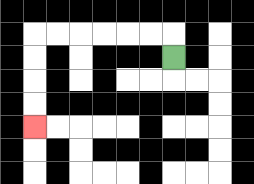{'start': '[7, 2]', 'end': '[1, 5]', 'path_directions': 'U,L,L,L,L,L,L,D,D,D,D', 'path_coordinates': '[[7, 2], [7, 1], [6, 1], [5, 1], [4, 1], [3, 1], [2, 1], [1, 1], [1, 2], [1, 3], [1, 4], [1, 5]]'}